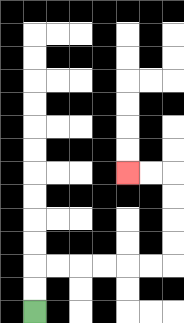{'start': '[1, 13]', 'end': '[5, 7]', 'path_directions': 'U,U,R,R,R,R,R,R,U,U,U,U,L,L', 'path_coordinates': '[[1, 13], [1, 12], [1, 11], [2, 11], [3, 11], [4, 11], [5, 11], [6, 11], [7, 11], [7, 10], [7, 9], [7, 8], [7, 7], [6, 7], [5, 7]]'}